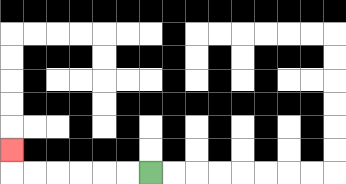{'start': '[6, 7]', 'end': '[0, 6]', 'path_directions': 'L,L,L,L,L,L,U', 'path_coordinates': '[[6, 7], [5, 7], [4, 7], [3, 7], [2, 7], [1, 7], [0, 7], [0, 6]]'}